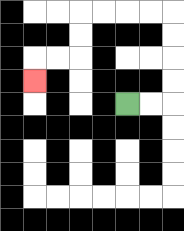{'start': '[5, 4]', 'end': '[1, 3]', 'path_directions': 'R,R,U,U,U,U,L,L,L,L,D,D,L,L,D', 'path_coordinates': '[[5, 4], [6, 4], [7, 4], [7, 3], [7, 2], [7, 1], [7, 0], [6, 0], [5, 0], [4, 0], [3, 0], [3, 1], [3, 2], [2, 2], [1, 2], [1, 3]]'}